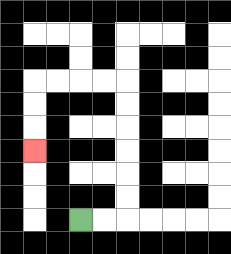{'start': '[3, 9]', 'end': '[1, 6]', 'path_directions': 'R,R,U,U,U,U,U,U,L,L,L,L,D,D,D', 'path_coordinates': '[[3, 9], [4, 9], [5, 9], [5, 8], [5, 7], [5, 6], [5, 5], [5, 4], [5, 3], [4, 3], [3, 3], [2, 3], [1, 3], [1, 4], [1, 5], [1, 6]]'}